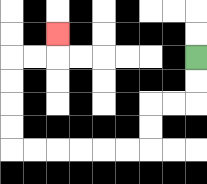{'start': '[8, 2]', 'end': '[2, 1]', 'path_directions': 'D,D,L,L,D,D,L,L,L,L,L,L,U,U,U,U,R,R,U', 'path_coordinates': '[[8, 2], [8, 3], [8, 4], [7, 4], [6, 4], [6, 5], [6, 6], [5, 6], [4, 6], [3, 6], [2, 6], [1, 6], [0, 6], [0, 5], [0, 4], [0, 3], [0, 2], [1, 2], [2, 2], [2, 1]]'}